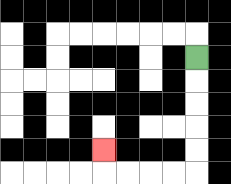{'start': '[8, 2]', 'end': '[4, 6]', 'path_directions': 'D,D,D,D,D,L,L,L,L,U', 'path_coordinates': '[[8, 2], [8, 3], [8, 4], [8, 5], [8, 6], [8, 7], [7, 7], [6, 7], [5, 7], [4, 7], [4, 6]]'}